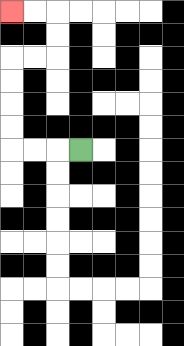{'start': '[3, 6]', 'end': '[0, 0]', 'path_directions': 'L,L,L,U,U,U,U,R,R,U,U,L,L', 'path_coordinates': '[[3, 6], [2, 6], [1, 6], [0, 6], [0, 5], [0, 4], [0, 3], [0, 2], [1, 2], [2, 2], [2, 1], [2, 0], [1, 0], [0, 0]]'}